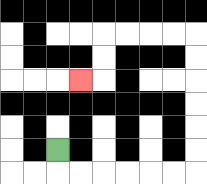{'start': '[2, 6]', 'end': '[3, 3]', 'path_directions': 'D,R,R,R,R,R,R,U,U,U,U,U,U,L,L,L,L,D,D,L', 'path_coordinates': '[[2, 6], [2, 7], [3, 7], [4, 7], [5, 7], [6, 7], [7, 7], [8, 7], [8, 6], [8, 5], [8, 4], [8, 3], [8, 2], [8, 1], [7, 1], [6, 1], [5, 1], [4, 1], [4, 2], [4, 3], [3, 3]]'}